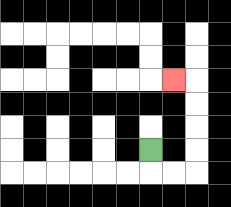{'start': '[6, 6]', 'end': '[7, 3]', 'path_directions': 'D,R,R,U,U,U,U,L', 'path_coordinates': '[[6, 6], [6, 7], [7, 7], [8, 7], [8, 6], [8, 5], [8, 4], [8, 3], [7, 3]]'}